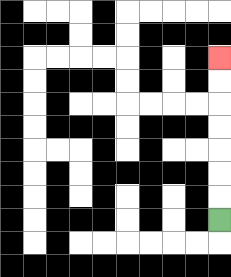{'start': '[9, 9]', 'end': '[9, 2]', 'path_directions': 'U,U,U,U,U,U,U', 'path_coordinates': '[[9, 9], [9, 8], [9, 7], [9, 6], [9, 5], [9, 4], [9, 3], [9, 2]]'}